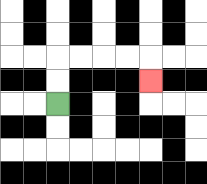{'start': '[2, 4]', 'end': '[6, 3]', 'path_directions': 'U,U,R,R,R,R,D', 'path_coordinates': '[[2, 4], [2, 3], [2, 2], [3, 2], [4, 2], [5, 2], [6, 2], [6, 3]]'}